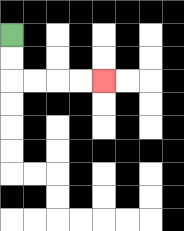{'start': '[0, 1]', 'end': '[4, 3]', 'path_directions': 'D,D,R,R,R,R', 'path_coordinates': '[[0, 1], [0, 2], [0, 3], [1, 3], [2, 3], [3, 3], [4, 3]]'}